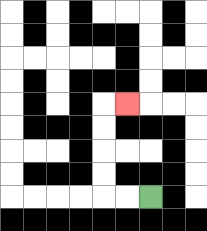{'start': '[6, 8]', 'end': '[5, 4]', 'path_directions': 'L,L,U,U,U,U,R', 'path_coordinates': '[[6, 8], [5, 8], [4, 8], [4, 7], [4, 6], [4, 5], [4, 4], [5, 4]]'}